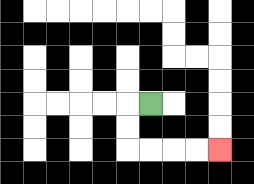{'start': '[6, 4]', 'end': '[9, 6]', 'path_directions': 'L,D,D,R,R,R,R', 'path_coordinates': '[[6, 4], [5, 4], [5, 5], [5, 6], [6, 6], [7, 6], [8, 6], [9, 6]]'}